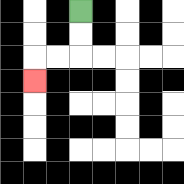{'start': '[3, 0]', 'end': '[1, 3]', 'path_directions': 'D,D,L,L,D', 'path_coordinates': '[[3, 0], [3, 1], [3, 2], [2, 2], [1, 2], [1, 3]]'}